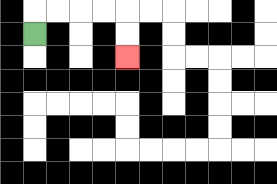{'start': '[1, 1]', 'end': '[5, 2]', 'path_directions': 'U,R,R,R,R,D,D', 'path_coordinates': '[[1, 1], [1, 0], [2, 0], [3, 0], [4, 0], [5, 0], [5, 1], [5, 2]]'}